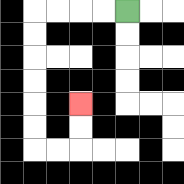{'start': '[5, 0]', 'end': '[3, 4]', 'path_directions': 'L,L,L,L,D,D,D,D,D,D,R,R,U,U', 'path_coordinates': '[[5, 0], [4, 0], [3, 0], [2, 0], [1, 0], [1, 1], [1, 2], [1, 3], [1, 4], [1, 5], [1, 6], [2, 6], [3, 6], [3, 5], [3, 4]]'}